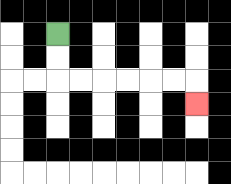{'start': '[2, 1]', 'end': '[8, 4]', 'path_directions': 'D,D,R,R,R,R,R,R,D', 'path_coordinates': '[[2, 1], [2, 2], [2, 3], [3, 3], [4, 3], [5, 3], [6, 3], [7, 3], [8, 3], [8, 4]]'}